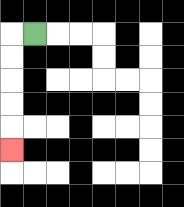{'start': '[1, 1]', 'end': '[0, 6]', 'path_directions': 'L,D,D,D,D,D', 'path_coordinates': '[[1, 1], [0, 1], [0, 2], [0, 3], [0, 4], [0, 5], [0, 6]]'}